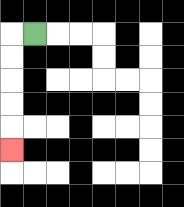{'start': '[1, 1]', 'end': '[0, 6]', 'path_directions': 'L,D,D,D,D,D', 'path_coordinates': '[[1, 1], [0, 1], [0, 2], [0, 3], [0, 4], [0, 5], [0, 6]]'}